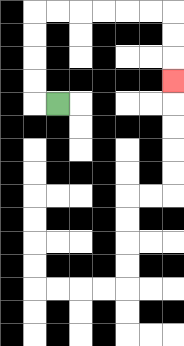{'start': '[2, 4]', 'end': '[7, 3]', 'path_directions': 'L,U,U,U,U,R,R,R,R,R,R,D,D,D', 'path_coordinates': '[[2, 4], [1, 4], [1, 3], [1, 2], [1, 1], [1, 0], [2, 0], [3, 0], [4, 0], [5, 0], [6, 0], [7, 0], [7, 1], [7, 2], [7, 3]]'}